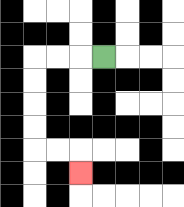{'start': '[4, 2]', 'end': '[3, 7]', 'path_directions': 'L,L,L,D,D,D,D,R,R,D', 'path_coordinates': '[[4, 2], [3, 2], [2, 2], [1, 2], [1, 3], [1, 4], [1, 5], [1, 6], [2, 6], [3, 6], [3, 7]]'}